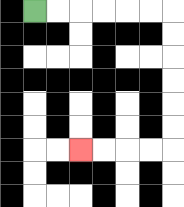{'start': '[1, 0]', 'end': '[3, 6]', 'path_directions': 'R,R,R,R,R,R,D,D,D,D,D,D,L,L,L,L', 'path_coordinates': '[[1, 0], [2, 0], [3, 0], [4, 0], [5, 0], [6, 0], [7, 0], [7, 1], [7, 2], [7, 3], [7, 4], [7, 5], [7, 6], [6, 6], [5, 6], [4, 6], [3, 6]]'}